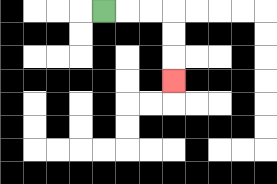{'start': '[4, 0]', 'end': '[7, 3]', 'path_directions': 'R,R,R,D,D,D', 'path_coordinates': '[[4, 0], [5, 0], [6, 0], [7, 0], [7, 1], [7, 2], [7, 3]]'}